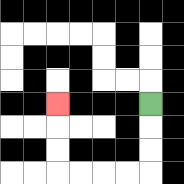{'start': '[6, 4]', 'end': '[2, 4]', 'path_directions': 'D,D,D,L,L,L,L,U,U,U', 'path_coordinates': '[[6, 4], [6, 5], [6, 6], [6, 7], [5, 7], [4, 7], [3, 7], [2, 7], [2, 6], [2, 5], [2, 4]]'}